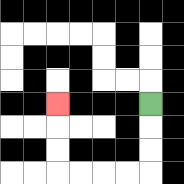{'start': '[6, 4]', 'end': '[2, 4]', 'path_directions': 'D,D,D,L,L,L,L,U,U,U', 'path_coordinates': '[[6, 4], [6, 5], [6, 6], [6, 7], [5, 7], [4, 7], [3, 7], [2, 7], [2, 6], [2, 5], [2, 4]]'}